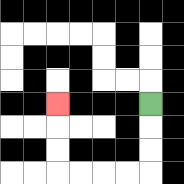{'start': '[6, 4]', 'end': '[2, 4]', 'path_directions': 'D,D,D,L,L,L,L,U,U,U', 'path_coordinates': '[[6, 4], [6, 5], [6, 6], [6, 7], [5, 7], [4, 7], [3, 7], [2, 7], [2, 6], [2, 5], [2, 4]]'}